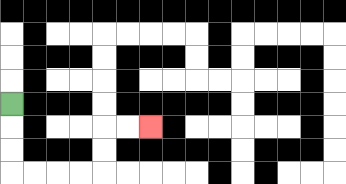{'start': '[0, 4]', 'end': '[6, 5]', 'path_directions': 'D,D,D,R,R,R,R,U,U,R,R', 'path_coordinates': '[[0, 4], [0, 5], [0, 6], [0, 7], [1, 7], [2, 7], [3, 7], [4, 7], [4, 6], [4, 5], [5, 5], [6, 5]]'}